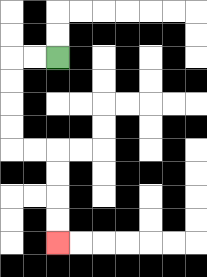{'start': '[2, 2]', 'end': '[2, 10]', 'path_directions': 'L,L,D,D,D,D,R,R,D,D,D,D', 'path_coordinates': '[[2, 2], [1, 2], [0, 2], [0, 3], [0, 4], [0, 5], [0, 6], [1, 6], [2, 6], [2, 7], [2, 8], [2, 9], [2, 10]]'}